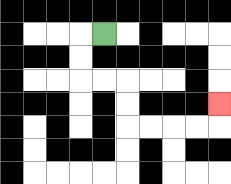{'start': '[4, 1]', 'end': '[9, 4]', 'path_directions': 'L,D,D,R,R,D,D,R,R,R,R,U', 'path_coordinates': '[[4, 1], [3, 1], [3, 2], [3, 3], [4, 3], [5, 3], [5, 4], [5, 5], [6, 5], [7, 5], [8, 5], [9, 5], [9, 4]]'}